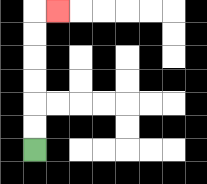{'start': '[1, 6]', 'end': '[2, 0]', 'path_directions': 'U,U,U,U,U,U,R', 'path_coordinates': '[[1, 6], [1, 5], [1, 4], [1, 3], [1, 2], [1, 1], [1, 0], [2, 0]]'}